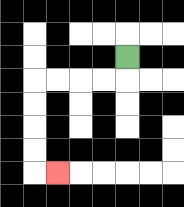{'start': '[5, 2]', 'end': '[2, 7]', 'path_directions': 'D,L,L,L,L,D,D,D,D,R', 'path_coordinates': '[[5, 2], [5, 3], [4, 3], [3, 3], [2, 3], [1, 3], [1, 4], [1, 5], [1, 6], [1, 7], [2, 7]]'}